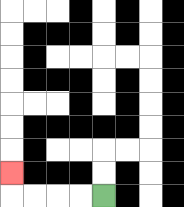{'start': '[4, 8]', 'end': '[0, 7]', 'path_directions': 'L,L,L,L,U', 'path_coordinates': '[[4, 8], [3, 8], [2, 8], [1, 8], [0, 8], [0, 7]]'}